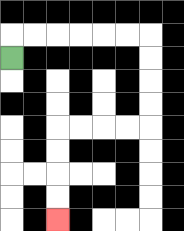{'start': '[0, 2]', 'end': '[2, 9]', 'path_directions': 'U,R,R,R,R,R,R,D,D,D,D,L,L,L,L,D,D,D,D', 'path_coordinates': '[[0, 2], [0, 1], [1, 1], [2, 1], [3, 1], [4, 1], [5, 1], [6, 1], [6, 2], [6, 3], [6, 4], [6, 5], [5, 5], [4, 5], [3, 5], [2, 5], [2, 6], [2, 7], [2, 8], [2, 9]]'}